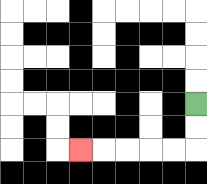{'start': '[8, 4]', 'end': '[3, 6]', 'path_directions': 'D,D,L,L,L,L,L', 'path_coordinates': '[[8, 4], [8, 5], [8, 6], [7, 6], [6, 6], [5, 6], [4, 6], [3, 6]]'}